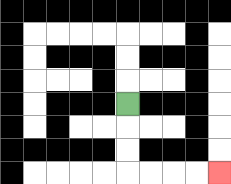{'start': '[5, 4]', 'end': '[9, 7]', 'path_directions': 'D,D,D,R,R,R,R', 'path_coordinates': '[[5, 4], [5, 5], [5, 6], [5, 7], [6, 7], [7, 7], [8, 7], [9, 7]]'}